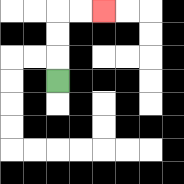{'start': '[2, 3]', 'end': '[4, 0]', 'path_directions': 'U,U,U,R,R', 'path_coordinates': '[[2, 3], [2, 2], [2, 1], [2, 0], [3, 0], [4, 0]]'}